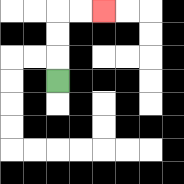{'start': '[2, 3]', 'end': '[4, 0]', 'path_directions': 'U,U,U,R,R', 'path_coordinates': '[[2, 3], [2, 2], [2, 1], [2, 0], [3, 0], [4, 0]]'}